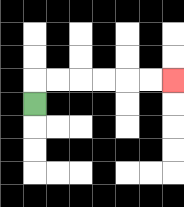{'start': '[1, 4]', 'end': '[7, 3]', 'path_directions': 'U,R,R,R,R,R,R', 'path_coordinates': '[[1, 4], [1, 3], [2, 3], [3, 3], [4, 3], [5, 3], [6, 3], [7, 3]]'}